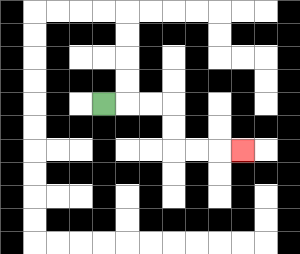{'start': '[4, 4]', 'end': '[10, 6]', 'path_directions': 'R,R,R,D,D,R,R,R', 'path_coordinates': '[[4, 4], [5, 4], [6, 4], [7, 4], [7, 5], [7, 6], [8, 6], [9, 6], [10, 6]]'}